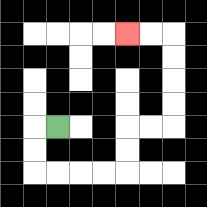{'start': '[2, 5]', 'end': '[5, 1]', 'path_directions': 'L,D,D,R,R,R,R,U,U,R,R,U,U,U,U,L,L', 'path_coordinates': '[[2, 5], [1, 5], [1, 6], [1, 7], [2, 7], [3, 7], [4, 7], [5, 7], [5, 6], [5, 5], [6, 5], [7, 5], [7, 4], [7, 3], [7, 2], [7, 1], [6, 1], [5, 1]]'}